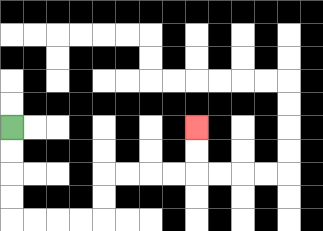{'start': '[0, 5]', 'end': '[8, 5]', 'path_directions': 'D,D,D,D,R,R,R,R,U,U,R,R,R,R,U,U', 'path_coordinates': '[[0, 5], [0, 6], [0, 7], [0, 8], [0, 9], [1, 9], [2, 9], [3, 9], [4, 9], [4, 8], [4, 7], [5, 7], [6, 7], [7, 7], [8, 7], [8, 6], [8, 5]]'}